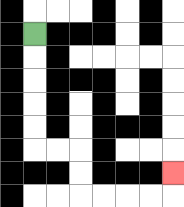{'start': '[1, 1]', 'end': '[7, 7]', 'path_directions': 'D,D,D,D,D,R,R,D,D,R,R,R,R,U', 'path_coordinates': '[[1, 1], [1, 2], [1, 3], [1, 4], [1, 5], [1, 6], [2, 6], [3, 6], [3, 7], [3, 8], [4, 8], [5, 8], [6, 8], [7, 8], [7, 7]]'}